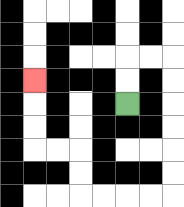{'start': '[5, 4]', 'end': '[1, 3]', 'path_directions': 'U,U,R,R,D,D,D,D,D,D,L,L,L,L,U,U,L,L,U,U,U', 'path_coordinates': '[[5, 4], [5, 3], [5, 2], [6, 2], [7, 2], [7, 3], [7, 4], [7, 5], [7, 6], [7, 7], [7, 8], [6, 8], [5, 8], [4, 8], [3, 8], [3, 7], [3, 6], [2, 6], [1, 6], [1, 5], [1, 4], [1, 3]]'}